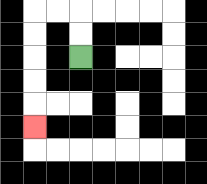{'start': '[3, 2]', 'end': '[1, 5]', 'path_directions': 'U,U,L,L,D,D,D,D,D', 'path_coordinates': '[[3, 2], [3, 1], [3, 0], [2, 0], [1, 0], [1, 1], [1, 2], [1, 3], [1, 4], [1, 5]]'}